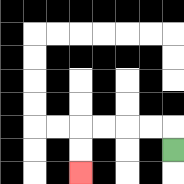{'start': '[7, 6]', 'end': '[3, 7]', 'path_directions': 'U,L,L,L,L,D,D', 'path_coordinates': '[[7, 6], [7, 5], [6, 5], [5, 5], [4, 5], [3, 5], [3, 6], [3, 7]]'}